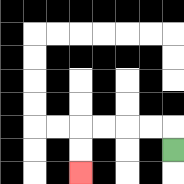{'start': '[7, 6]', 'end': '[3, 7]', 'path_directions': 'U,L,L,L,L,D,D', 'path_coordinates': '[[7, 6], [7, 5], [6, 5], [5, 5], [4, 5], [3, 5], [3, 6], [3, 7]]'}